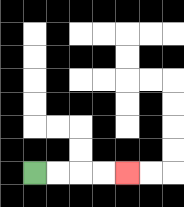{'start': '[1, 7]', 'end': '[5, 7]', 'path_directions': 'R,R,R,R', 'path_coordinates': '[[1, 7], [2, 7], [3, 7], [4, 7], [5, 7]]'}